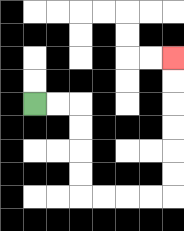{'start': '[1, 4]', 'end': '[7, 2]', 'path_directions': 'R,R,D,D,D,D,R,R,R,R,U,U,U,U,U,U', 'path_coordinates': '[[1, 4], [2, 4], [3, 4], [3, 5], [3, 6], [3, 7], [3, 8], [4, 8], [5, 8], [6, 8], [7, 8], [7, 7], [7, 6], [7, 5], [7, 4], [7, 3], [7, 2]]'}